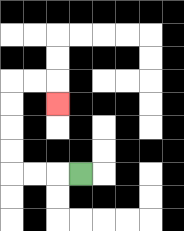{'start': '[3, 7]', 'end': '[2, 4]', 'path_directions': 'L,L,L,U,U,U,U,R,R,D', 'path_coordinates': '[[3, 7], [2, 7], [1, 7], [0, 7], [0, 6], [0, 5], [0, 4], [0, 3], [1, 3], [2, 3], [2, 4]]'}